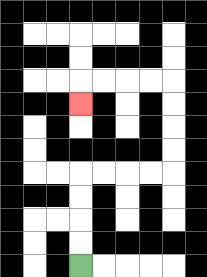{'start': '[3, 11]', 'end': '[3, 4]', 'path_directions': 'U,U,U,U,R,R,R,R,U,U,U,U,L,L,L,L,D', 'path_coordinates': '[[3, 11], [3, 10], [3, 9], [3, 8], [3, 7], [4, 7], [5, 7], [6, 7], [7, 7], [7, 6], [7, 5], [7, 4], [7, 3], [6, 3], [5, 3], [4, 3], [3, 3], [3, 4]]'}